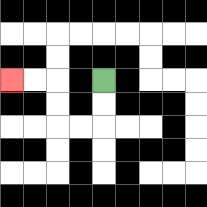{'start': '[4, 3]', 'end': '[0, 3]', 'path_directions': 'D,D,L,L,U,U,L,L', 'path_coordinates': '[[4, 3], [4, 4], [4, 5], [3, 5], [2, 5], [2, 4], [2, 3], [1, 3], [0, 3]]'}